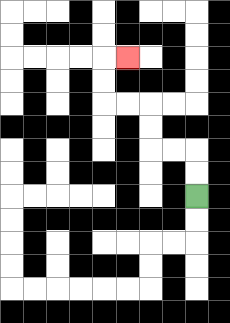{'start': '[8, 8]', 'end': '[5, 2]', 'path_directions': 'U,U,L,L,U,U,L,L,U,U,R', 'path_coordinates': '[[8, 8], [8, 7], [8, 6], [7, 6], [6, 6], [6, 5], [6, 4], [5, 4], [4, 4], [4, 3], [4, 2], [5, 2]]'}